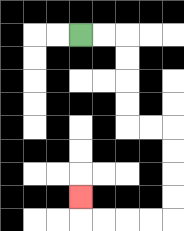{'start': '[3, 1]', 'end': '[3, 8]', 'path_directions': 'R,R,D,D,D,D,R,R,D,D,D,D,L,L,L,L,U', 'path_coordinates': '[[3, 1], [4, 1], [5, 1], [5, 2], [5, 3], [5, 4], [5, 5], [6, 5], [7, 5], [7, 6], [7, 7], [7, 8], [7, 9], [6, 9], [5, 9], [4, 9], [3, 9], [3, 8]]'}